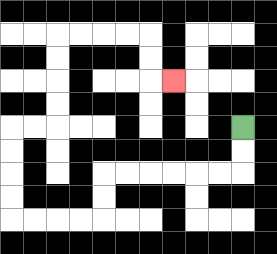{'start': '[10, 5]', 'end': '[7, 3]', 'path_directions': 'D,D,L,L,L,L,L,L,D,D,L,L,L,L,U,U,U,U,R,R,U,U,U,U,R,R,R,R,D,D,R', 'path_coordinates': '[[10, 5], [10, 6], [10, 7], [9, 7], [8, 7], [7, 7], [6, 7], [5, 7], [4, 7], [4, 8], [4, 9], [3, 9], [2, 9], [1, 9], [0, 9], [0, 8], [0, 7], [0, 6], [0, 5], [1, 5], [2, 5], [2, 4], [2, 3], [2, 2], [2, 1], [3, 1], [4, 1], [5, 1], [6, 1], [6, 2], [6, 3], [7, 3]]'}